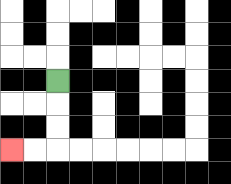{'start': '[2, 3]', 'end': '[0, 6]', 'path_directions': 'D,D,D,L,L', 'path_coordinates': '[[2, 3], [2, 4], [2, 5], [2, 6], [1, 6], [0, 6]]'}